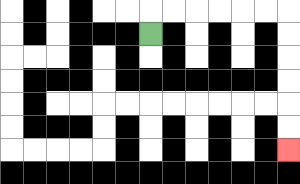{'start': '[6, 1]', 'end': '[12, 6]', 'path_directions': 'U,R,R,R,R,R,R,D,D,D,D,D,D', 'path_coordinates': '[[6, 1], [6, 0], [7, 0], [8, 0], [9, 0], [10, 0], [11, 0], [12, 0], [12, 1], [12, 2], [12, 3], [12, 4], [12, 5], [12, 6]]'}